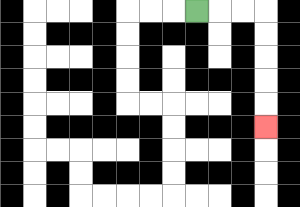{'start': '[8, 0]', 'end': '[11, 5]', 'path_directions': 'R,R,R,D,D,D,D,D', 'path_coordinates': '[[8, 0], [9, 0], [10, 0], [11, 0], [11, 1], [11, 2], [11, 3], [11, 4], [11, 5]]'}